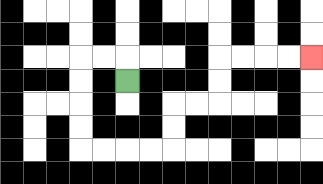{'start': '[5, 3]', 'end': '[13, 2]', 'path_directions': 'U,L,L,D,D,D,D,R,R,R,R,U,U,R,R,U,U,R,R,R,R', 'path_coordinates': '[[5, 3], [5, 2], [4, 2], [3, 2], [3, 3], [3, 4], [3, 5], [3, 6], [4, 6], [5, 6], [6, 6], [7, 6], [7, 5], [7, 4], [8, 4], [9, 4], [9, 3], [9, 2], [10, 2], [11, 2], [12, 2], [13, 2]]'}